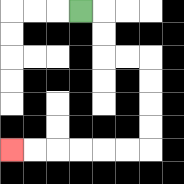{'start': '[3, 0]', 'end': '[0, 6]', 'path_directions': 'R,D,D,R,R,D,D,D,D,L,L,L,L,L,L', 'path_coordinates': '[[3, 0], [4, 0], [4, 1], [4, 2], [5, 2], [6, 2], [6, 3], [6, 4], [6, 5], [6, 6], [5, 6], [4, 6], [3, 6], [2, 6], [1, 6], [0, 6]]'}